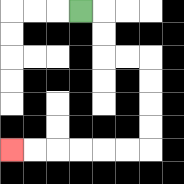{'start': '[3, 0]', 'end': '[0, 6]', 'path_directions': 'R,D,D,R,R,D,D,D,D,L,L,L,L,L,L', 'path_coordinates': '[[3, 0], [4, 0], [4, 1], [4, 2], [5, 2], [6, 2], [6, 3], [6, 4], [6, 5], [6, 6], [5, 6], [4, 6], [3, 6], [2, 6], [1, 6], [0, 6]]'}